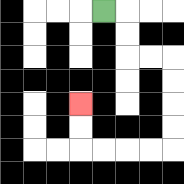{'start': '[4, 0]', 'end': '[3, 4]', 'path_directions': 'R,D,D,R,R,D,D,D,D,L,L,L,L,U,U', 'path_coordinates': '[[4, 0], [5, 0], [5, 1], [5, 2], [6, 2], [7, 2], [7, 3], [7, 4], [7, 5], [7, 6], [6, 6], [5, 6], [4, 6], [3, 6], [3, 5], [3, 4]]'}